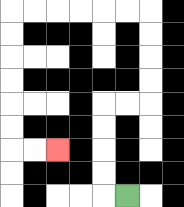{'start': '[5, 8]', 'end': '[2, 6]', 'path_directions': 'L,U,U,U,U,R,R,U,U,U,U,L,L,L,L,L,L,D,D,D,D,D,D,R,R', 'path_coordinates': '[[5, 8], [4, 8], [4, 7], [4, 6], [4, 5], [4, 4], [5, 4], [6, 4], [6, 3], [6, 2], [6, 1], [6, 0], [5, 0], [4, 0], [3, 0], [2, 0], [1, 0], [0, 0], [0, 1], [0, 2], [0, 3], [0, 4], [0, 5], [0, 6], [1, 6], [2, 6]]'}